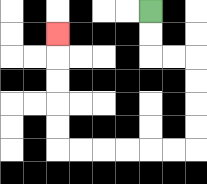{'start': '[6, 0]', 'end': '[2, 1]', 'path_directions': 'D,D,R,R,D,D,D,D,L,L,L,L,L,L,U,U,U,U,U', 'path_coordinates': '[[6, 0], [6, 1], [6, 2], [7, 2], [8, 2], [8, 3], [8, 4], [8, 5], [8, 6], [7, 6], [6, 6], [5, 6], [4, 6], [3, 6], [2, 6], [2, 5], [2, 4], [2, 3], [2, 2], [2, 1]]'}